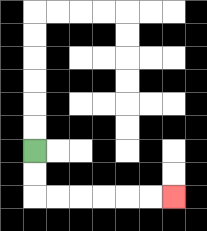{'start': '[1, 6]', 'end': '[7, 8]', 'path_directions': 'D,D,R,R,R,R,R,R', 'path_coordinates': '[[1, 6], [1, 7], [1, 8], [2, 8], [3, 8], [4, 8], [5, 8], [6, 8], [7, 8]]'}